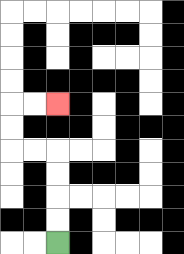{'start': '[2, 10]', 'end': '[2, 4]', 'path_directions': 'U,U,U,U,L,L,U,U,R,R', 'path_coordinates': '[[2, 10], [2, 9], [2, 8], [2, 7], [2, 6], [1, 6], [0, 6], [0, 5], [0, 4], [1, 4], [2, 4]]'}